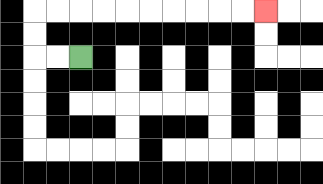{'start': '[3, 2]', 'end': '[11, 0]', 'path_directions': 'L,L,U,U,R,R,R,R,R,R,R,R,R,R', 'path_coordinates': '[[3, 2], [2, 2], [1, 2], [1, 1], [1, 0], [2, 0], [3, 0], [4, 0], [5, 0], [6, 0], [7, 0], [8, 0], [9, 0], [10, 0], [11, 0]]'}